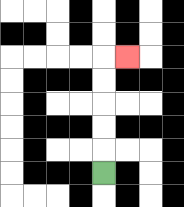{'start': '[4, 7]', 'end': '[5, 2]', 'path_directions': 'U,U,U,U,U,R', 'path_coordinates': '[[4, 7], [4, 6], [4, 5], [4, 4], [4, 3], [4, 2], [5, 2]]'}